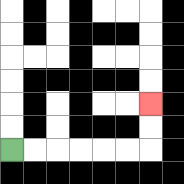{'start': '[0, 6]', 'end': '[6, 4]', 'path_directions': 'R,R,R,R,R,R,U,U', 'path_coordinates': '[[0, 6], [1, 6], [2, 6], [3, 6], [4, 6], [5, 6], [6, 6], [6, 5], [6, 4]]'}